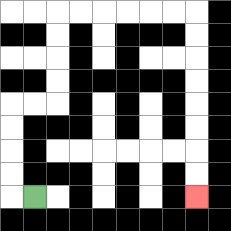{'start': '[1, 8]', 'end': '[8, 8]', 'path_directions': 'L,U,U,U,U,R,R,U,U,U,U,R,R,R,R,R,R,D,D,D,D,D,D,D,D', 'path_coordinates': '[[1, 8], [0, 8], [0, 7], [0, 6], [0, 5], [0, 4], [1, 4], [2, 4], [2, 3], [2, 2], [2, 1], [2, 0], [3, 0], [4, 0], [5, 0], [6, 0], [7, 0], [8, 0], [8, 1], [8, 2], [8, 3], [8, 4], [8, 5], [8, 6], [8, 7], [8, 8]]'}